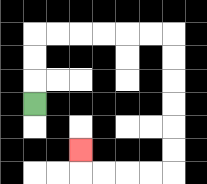{'start': '[1, 4]', 'end': '[3, 6]', 'path_directions': 'U,U,U,R,R,R,R,R,R,D,D,D,D,D,D,L,L,L,L,U', 'path_coordinates': '[[1, 4], [1, 3], [1, 2], [1, 1], [2, 1], [3, 1], [4, 1], [5, 1], [6, 1], [7, 1], [7, 2], [7, 3], [7, 4], [7, 5], [7, 6], [7, 7], [6, 7], [5, 7], [4, 7], [3, 7], [3, 6]]'}